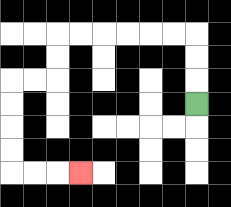{'start': '[8, 4]', 'end': '[3, 7]', 'path_directions': 'U,U,U,L,L,L,L,L,L,D,D,L,L,D,D,D,D,R,R,R', 'path_coordinates': '[[8, 4], [8, 3], [8, 2], [8, 1], [7, 1], [6, 1], [5, 1], [4, 1], [3, 1], [2, 1], [2, 2], [2, 3], [1, 3], [0, 3], [0, 4], [0, 5], [0, 6], [0, 7], [1, 7], [2, 7], [3, 7]]'}